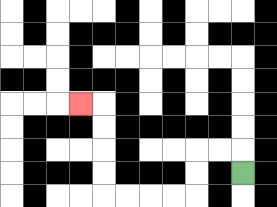{'start': '[10, 7]', 'end': '[3, 4]', 'path_directions': 'U,L,L,D,D,L,L,L,L,U,U,U,U,L', 'path_coordinates': '[[10, 7], [10, 6], [9, 6], [8, 6], [8, 7], [8, 8], [7, 8], [6, 8], [5, 8], [4, 8], [4, 7], [4, 6], [4, 5], [4, 4], [3, 4]]'}